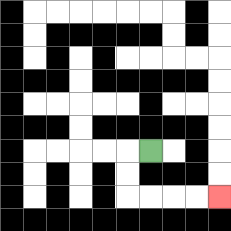{'start': '[6, 6]', 'end': '[9, 8]', 'path_directions': 'L,D,D,R,R,R,R', 'path_coordinates': '[[6, 6], [5, 6], [5, 7], [5, 8], [6, 8], [7, 8], [8, 8], [9, 8]]'}